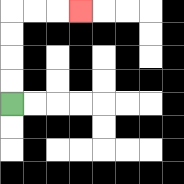{'start': '[0, 4]', 'end': '[3, 0]', 'path_directions': 'U,U,U,U,R,R,R', 'path_coordinates': '[[0, 4], [0, 3], [0, 2], [0, 1], [0, 0], [1, 0], [2, 0], [3, 0]]'}